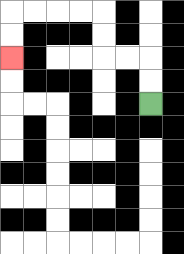{'start': '[6, 4]', 'end': '[0, 2]', 'path_directions': 'U,U,L,L,U,U,L,L,L,L,D,D', 'path_coordinates': '[[6, 4], [6, 3], [6, 2], [5, 2], [4, 2], [4, 1], [4, 0], [3, 0], [2, 0], [1, 0], [0, 0], [0, 1], [0, 2]]'}